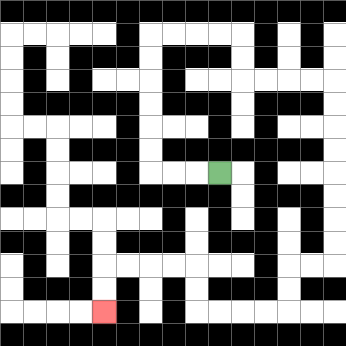{'start': '[9, 7]', 'end': '[4, 13]', 'path_directions': 'L,L,L,U,U,U,U,U,U,R,R,R,R,D,D,R,R,R,R,D,D,D,D,D,D,D,D,L,L,D,D,L,L,L,L,U,U,L,L,L,L,D,D', 'path_coordinates': '[[9, 7], [8, 7], [7, 7], [6, 7], [6, 6], [6, 5], [6, 4], [6, 3], [6, 2], [6, 1], [7, 1], [8, 1], [9, 1], [10, 1], [10, 2], [10, 3], [11, 3], [12, 3], [13, 3], [14, 3], [14, 4], [14, 5], [14, 6], [14, 7], [14, 8], [14, 9], [14, 10], [14, 11], [13, 11], [12, 11], [12, 12], [12, 13], [11, 13], [10, 13], [9, 13], [8, 13], [8, 12], [8, 11], [7, 11], [6, 11], [5, 11], [4, 11], [4, 12], [4, 13]]'}